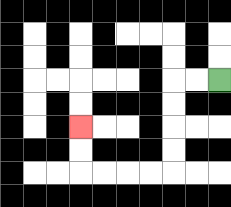{'start': '[9, 3]', 'end': '[3, 5]', 'path_directions': 'L,L,D,D,D,D,L,L,L,L,U,U', 'path_coordinates': '[[9, 3], [8, 3], [7, 3], [7, 4], [7, 5], [7, 6], [7, 7], [6, 7], [5, 7], [4, 7], [3, 7], [3, 6], [3, 5]]'}